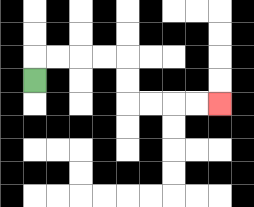{'start': '[1, 3]', 'end': '[9, 4]', 'path_directions': 'U,R,R,R,R,D,D,R,R,R,R', 'path_coordinates': '[[1, 3], [1, 2], [2, 2], [3, 2], [4, 2], [5, 2], [5, 3], [5, 4], [6, 4], [7, 4], [8, 4], [9, 4]]'}